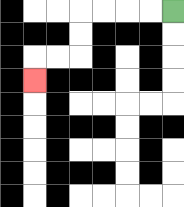{'start': '[7, 0]', 'end': '[1, 3]', 'path_directions': 'L,L,L,L,D,D,L,L,D', 'path_coordinates': '[[7, 0], [6, 0], [5, 0], [4, 0], [3, 0], [3, 1], [3, 2], [2, 2], [1, 2], [1, 3]]'}